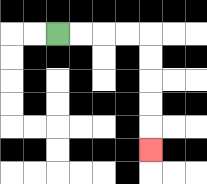{'start': '[2, 1]', 'end': '[6, 6]', 'path_directions': 'R,R,R,R,D,D,D,D,D', 'path_coordinates': '[[2, 1], [3, 1], [4, 1], [5, 1], [6, 1], [6, 2], [6, 3], [6, 4], [6, 5], [6, 6]]'}